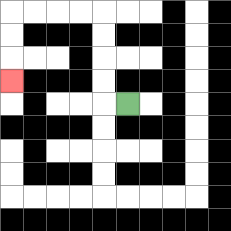{'start': '[5, 4]', 'end': '[0, 3]', 'path_directions': 'L,U,U,U,U,L,L,L,L,D,D,D', 'path_coordinates': '[[5, 4], [4, 4], [4, 3], [4, 2], [4, 1], [4, 0], [3, 0], [2, 0], [1, 0], [0, 0], [0, 1], [0, 2], [0, 3]]'}